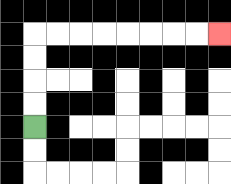{'start': '[1, 5]', 'end': '[9, 1]', 'path_directions': 'U,U,U,U,R,R,R,R,R,R,R,R', 'path_coordinates': '[[1, 5], [1, 4], [1, 3], [1, 2], [1, 1], [2, 1], [3, 1], [4, 1], [5, 1], [6, 1], [7, 1], [8, 1], [9, 1]]'}